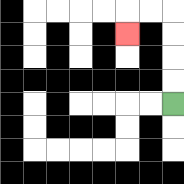{'start': '[7, 4]', 'end': '[5, 1]', 'path_directions': 'U,U,U,U,L,L,D', 'path_coordinates': '[[7, 4], [7, 3], [7, 2], [7, 1], [7, 0], [6, 0], [5, 0], [5, 1]]'}